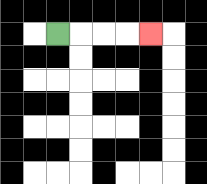{'start': '[2, 1]', 'end': '[6, 1]', 'path_directions': 'R,R,R,R', 'path_coordinates': '[[2, 1], [3, 1], [4, 1], [5, 1], [6, 1]]'}